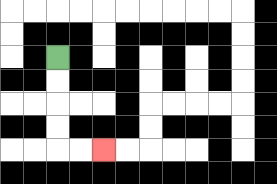{'start': '[2, 2]', 'end': '[4, 6]', 'path_directions': 'D,D,D,D,R,R', 'path_coordinates': '[[2, 2], [2, 3], [2, 4], [2, 5], [2, 6], [3, 6], [4, 6]]'}